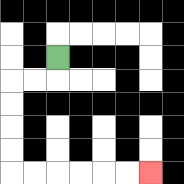{'start': '[2, 2]', 'end': '[6, 7]', 'path_directions': 'D,L,L,D,D,D,D,R,R,R,R,R,R', 'path_coordinates': '[[2, 2], [2, 3], [1, 3], [0, 3], [0, 4], [0, 5], [0, 6], [0, 7], [1, 7], [2, 7], [3, 7], [4, 7], [5, 7], [6, 7]]'}